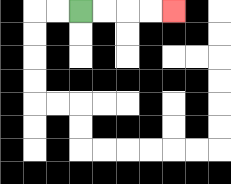{'start': '[3, 0]', 'end': '[7, 0]', 'path_directions': 'R,R,R,R', 'path_coordinates': '[[3, 0], [4, 0], [5, 0], [6, 0], [7, 0]]'}